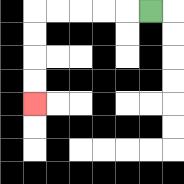{'start': '[6, 0]', 'end': '[1, 4]', 'path_directions': 'L,L,L,L,L,D,D,D,D', 'path_coordinates': '[[6, 0], [5, 0], [4, 0], [3, 0], [2, 0], [1, 0], [1, 1], [1, 2], [1, 3], [1, 4]]'}